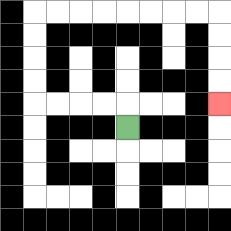{'start': '[5, 5]', 'end': '[9, 4]', 'path_directions': 'U,L,L,L,L,U,U,U,U,R,R,R,R,R,R,R,R,D,D,D,D', 'path_coordinates': '[[5, 5], [5, 4], [4, 4], [3, 4], [2, 4], [1, 4], [1, 3], [1, 2], [1, 1], [1, 0], [2, 0], [3, 0], [4, 0], [5, 0], [6, 0], [7, 0], [8, 0], [9, 0], [9, 1], [9, 2], [9, 3], [9, 4]]'}